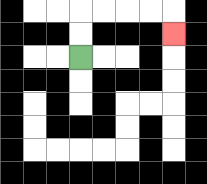{'start': '[3, 2]', 'end': '[7, 1]', 'path_directions': 'U,U,R,R,R,R,D', 'path_coordinates': '[[3, 2], [3, 1], [3, 0], [4, 0], [5, 0], [6, 0], [7, 0], [7, 1]]'}